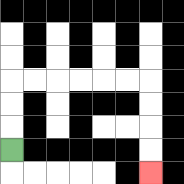{'start': '[0, 6]', 'end': '[6, 7]', 'path_directions': 'U,U,U,R,R,R,R,R,R,D,D,D,D', 'path_coordinates': '[[0, 6], [0, 5], [0, 4], [0, 3], [1, 3], [2, 3], [3, 3], [4, 3], [5, 3], [6, 3], [6, 4], [6, 5], [6, 6], [6, 7]]'}